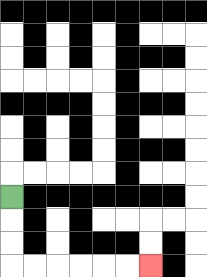{'start': '[0, 8]', 'end': '[6, 11]', 'path_directions': 'D,D,D,R,R,R,R,R,R', 'path_coordinates': '[[0, 8], [0, 9], [0, 10], [0, 11], [1, 11], [2, 11], [3, 11], [4, 11], [5, 11], [6, 11]]'}